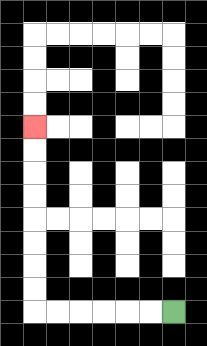{'start': '[7, 13]', 'end': '[1, 5]', 'path_directions': 'L,L,L,L,L,L,U,U,U,U,U,U,U,U', 'path_coordinates': '[[7, 13], [6, 13], [5, 13], [4, 13], [3, 13], [2, 13], [1, 13], [1, 12], [1, 11], [1, 10], [1, 9], [1, 8], [1, 7], [1, 6], [1, 5]]'}